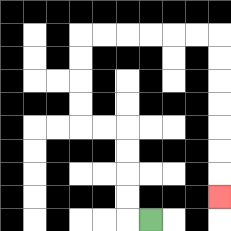{'start': '[6, 9]', 'end': '[9, 8]', 'path_directions': 'L,U,U,U,U,L,L,U,U,U,U,R,R,R,R,R,R,D,D,D,D,D,D,D', 'path_coordinates': '[[6, 9], [5, 9], [5, 8], [5, 7], [5, 6], [5, 5], [4, 5], [3, 5], [3, 4], [3, 3], [3, 2], [3, 1], [4, 1], [5, 1], [6, 1], [7, 1], [8, 1], [9, 1], [9, 2], [9, 3], [9, 4], [9, 5], [9, 6], [9, 7], [9, 8]]'}